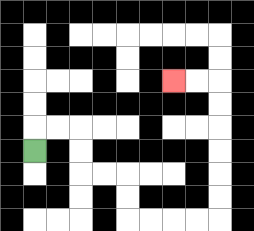{'start': '[1, 6]', 'end': '[7, 3]', 'path_directions': 'U,R,R,D,D,R,R,D,D,R,R,R,R,U,U,U,U,U,U,L,L', 'path_coordinates': '[[1, 6], [1, 5], [2, 5], [3, 5], [3, 6], [3, 7], [4, 7], [5, 7], [5, 8], [5, 9], [6, 9], [7, 9], [8, 9], [9, 9], [9, 8], [9, 7], [9, 6], [9, 5], [9, 4], [9, 3], [8, 3], [7, 3]]'}